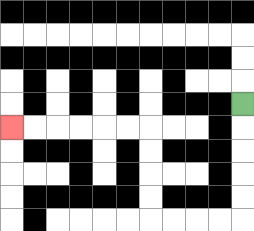{'start': '[10, 4]', 'end': '[0, 5]', 'path_directions': 'D,D,D,D,D,L,L,L,L,U,U,U,U,L,L,L,L,L,L', 'path_coordinates': '[[10, 4], [10, 5], [10, 6], [10, 7], [10, 8], [10, 9], [9, 9], [8, 9], [7, 9], [6, 9], [6, 8], [6, 7], [6, 6], [6, 5], [5, 5], [4, 5], [3, 5], [2, 5], [1, 5], [0, 5]]'}